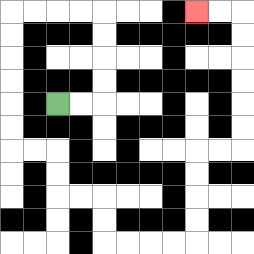{'start': '[2, 4]', 'end': '[8, 0]', 'path_directions': 'R,R,U,U,U,U,L,L,L,L,D,D,D,D,D,D,R,R,D,D,R,R,D,D,R,R,R,R,U,U,U,U,R,R,U,U,U,U,U,U,L,L', 'path_coordinates': '[[2, 4], [3, 4], [4, 4], [4, 3], [4, 2], [4, 1], [4, 0], [3, 0], [2, 0], [1, 0], [0, 0], [0, 1], [0, 2], [0, 3], [0, 4], [0, 5], [0, 6], [1, 6], [2, 6], [2, 7], [2, 8], [3, 8], [4, 8], [4, 9], [4, 10], [5, 10], [6, 10], [7, 10], [8, 10], [8, 9], [8, 8], [8, 7], [8, 6], [9, 6], [10, 6], [10, 5], [10, 4], [10, 3], [10, 2], [10, 1], [10, 0], [9, 0], [8, 0]]'}